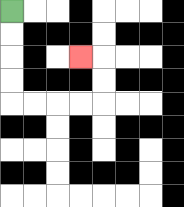{'start': '[0, 0]', 'end': '[3, 2]', 'path_directions': 'D,D,D,D,R,R,R,R,U,U,L', 'path_coordinates': '[[0, 0], [0, 1], [0, 2], [0, 3], [0, 4], [1, 4], [2, 4], [3, 4], [4, 4], [4, 3], [4, 2], [3, 2]]'}